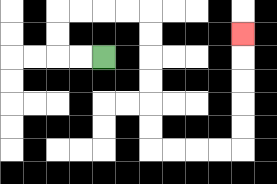{'start': '[4, 2]', 'end': '[10, 1]', 'path_directions': 'L,L,U,U,R,R,R,R,D,D,D,D,D,D,R,R,R,R,U,U,U,U,U', 'path_coordinates': '[[4, 2], [3, 2], [2, 2], [2, 1], [2, 0], [3, 0], [4, 0], [5, 0], [6, 0], [6, 1], [6, 2], [6, 3], [6, 4], [6, 5], [6, 6], [7, 6], [8, 6], [9, 6], [10, 6], [10, 5], [10, 4], [10, 3], [10, 2], [10, 1]]'}